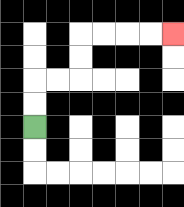{'start': '[1, 5]', 'end': '[7, 1]', 'path_directions': 'U,U,R,R,U,U,R,R,R,R', 'path_coordinates': '[[1, 5], [1, 4], [1, 3], [2, 3], [3, 3], [3, 2], [3, 1], [4, 1], [5, 1], [6, 1], [7, 1]]'}